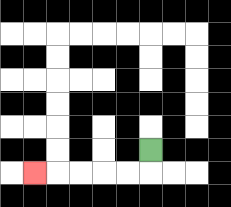{'start': '[6, 6]', 'end': '[1, 7]', 'path_directions': 'D,L,L,L,L,L', 'path_coordinates': '[[6, 6], [6, 7], [5, 7], [4, 7], [3, 7], [2, 7], [1, 7]]'}